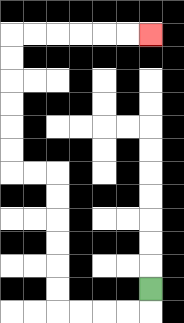{'start': '[6, 12]', 'end': '[6, 1]', 'path_directions': 'D,L,L,L,L,U,U,U,U,U,U,L,L,U,U,U,U,U,U,R,R,R,R,R,R', 'path_coordinates': '[[6, 12], [6, 13], [5, 13], [4, 13], [3, 13], [2, 13], [2, 12], [2, 11], [2, 10], [2, 9], [2, 8], [2, 7], [1, 7], [0, 7], [0, 6], [0, 5], [0, 4], [0, 3], [0, 2], [0, 1], [1, 1], [2, 1], [3, 1], [4, 1], [5, 1], [6, 1]]'}